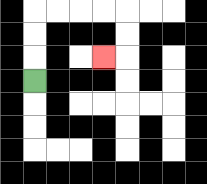{'start': '[1, 3]', 'end': '[4, 2]', 'path_directions': 'U,U,U,R,R,R,R,D,D,L', 'path_coordinates': '[[1, 3], [1, 2], [1, 1], [1, 0], [2, 0], [3, 0], [4, 0], [5, 0], [5, 1], [5, 2], [4, 2]]'}